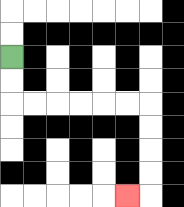{'start': '[0, 2]', 'end': '[5, 8]', 'path_directions': 'D,D,R,R,R,R,R,R,D,D,D,D,L', 'path_coordinates': '[[0, 2], [0, 3], [0, 4], [1, 4], [2, 4], [3, 4], [4, 4], [5, 4], [6, 4], [6, 5], [6, 6], [6, 7], [6, 8], [5, 8]]'}